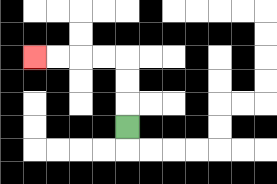{'start': '[5, 5]', 'end': '[1, 2]', 'path_directions': 'U,U,U,L,L,L,L', 'path_coordinates': '[[5, 5], [5, 4], [5, 3], [5, 2], [4, 2], [3, 2], [2, 2], [1, 2]]'}